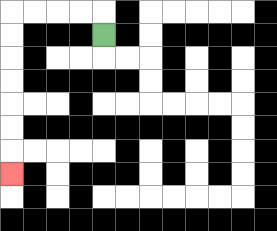{'start': '[4, 1]', 'end': '[0, 7]', 'path_directions': 'U,L,L,L,L,D,D,D,D,D,D,D', 'path_coordinates': '[[4, 1], [4, 0], [3, 0], [2, 0], [1, 0], [0, 0], [0, 1], [0, 2], [0, 3], [0, 4], [0, 5], [0, 6], [0, 7]]'}